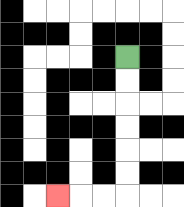{'start': '[5, 2]', 'end': '[2, 8]', 'path_directions': 'D,D,D,D,D,D,L,L,L', 'path_coordinates': '[[5, 2], [5, 3], [5, 4], [5, 5], [5, 6], [5, 7], [5, 8], [4, 8], [3, 8], [2, 8]]'}